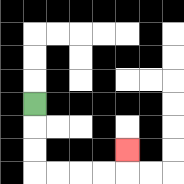{'start': '[1, 4]', 'end': '[5, 6]', 'path_directions': 'D,D,D,R,R,R,R,U', 'path_coordinates': '[[1, 4], [1, 5], [1, 6], [1, 7], [2, 7], [3, 7], [4, 7], [5, 7], [5, 6]]'}